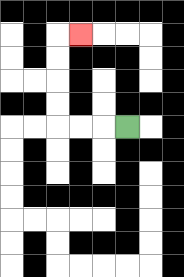{'start': '[5, 5]', 'end': '[3, 1]', 'path_directions': 'L,L,L,U,U,U,U,R', 'path_coordinates': '[[5, 5], [4, 5], [3, 5], [2, 5], [2, 4], [2, 3], [2, 2], [2, 1], [3, 1]]'}